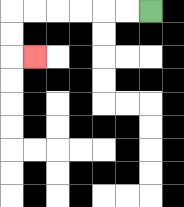{'start': '[6, 0]', 'end': '[1, 2]', 'path_directions': 'L,L,L,L,L,L,D,D,R', 'path_coordinates': '[[6, 0], [5, 0], [4, 0], [3, 0], [2, 0], [1, 0], [0, 0], [0, 1], [0, 2], [1, 2]]'}